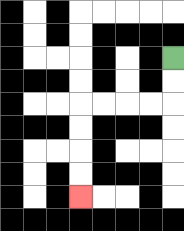{'start': '[7, 2]', 'end': '[3, 8]', 'path_directions': 'D,D,L,L,L,L,D,D,D,D', 'path_coordinates': '[[7, 2], [7, 3], [7, 4], [6, 4], [5, 4], [4, 4], [3, 4], [3, 5], [3, 6], [3, 7], [3, 8]]'}